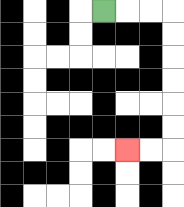{'start': '[4, 0]', 'end': '[5, 6]', 'path_directions': 'R,R,R,D,D,D,D,D,D,L,L', 'path_coordinates': '[[4, 0], [5, 0], [6, 0], [7, 0], [7, 1], [7, 2], [7, 3], [7, 4], [7, 5], [7, 6], [6, 6], [5, 6]]'}